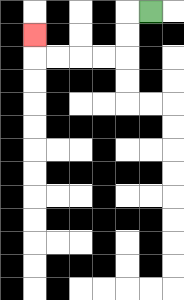{'start': '[6, 0]', 'end': '[1, 1]', 'path_directions': 'L,D,D,L,L,L,L,U', 'path_coordinates': '[[6, 0], [5, 0], [5, 1], [5, 2], [4, 2], [3, 2], [2, 2], [1, 2], [1, 1]]'}